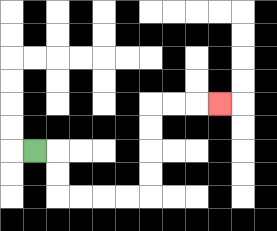{'start': '[1, 6]', 'end': '[9, 4]', 'path_directions': 'R,D,D,R,R,R,R,U,U,U,U,R,R,R', 'path_coordinates': '[[1, 6], [2, 6], [2, 7], [2, 8], [3, 8], [4, 8], [5, 8], [6, 8], [6, 7], [6, 6], [6, 5], [6, 4], [7, 4], [8, 4], [9, 4]]'}